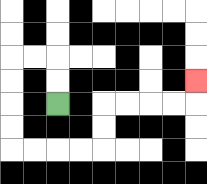{'start': '[2, 4]', 'end': '[8, 3]', 'path_directions': 'U,U,L,L,D,D,D,D,R,R,R,R,U,U,R,R,R,R,U', 'path_coordinates': '[[2, 4], [2, 3], [2, 2], [1, 2], [0, 2], [0, 3], [0, 4], [0, 5], [0, 6], [1, 6], [2, 6], [3, 6], [4, 6], [4, 5], [4, 4], [5, 4], [6, 4], [7, 4], [8, 4], [8, 3]]'}